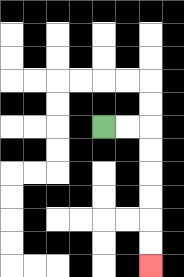{'start': '[4, 5]', 'end': '[6, 11]', 'path_directions': 'R,R,D,D,D,D,D,D', 'path_coordinates': '[[4, 5], [5, 5], [6, 5], [6, 6], [6, 7], [6, 8], [6, 9], [6, 10], [6, 11]]'}